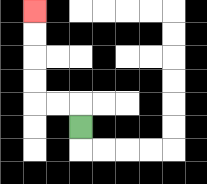{'start': '[3, 5]', 'end': '[1, 0]', 'path_directions': 'U,L,L,U,U,U,U', 'path_coordinates': '[[3, 5], [3, 4], [2, 4], [1, 4], [1, 3], [1, 2], [1, 1], [1, 0]]'}